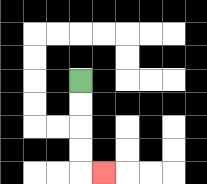{'start': '[3, 3]', 'end': '[4, 7]', 'path_directions': 'D,D,D,D,R', 'path_coordinates': '[[3, 3], [3, 4], [3, 5], [3, 6], [3, 7], [4, 7]]'}